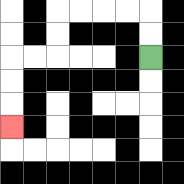{'start': '[6, 2]', 'end': '[0, 5]', 'path_directions': 'U,U,L,L,L,L,D,D,L,L,D,D,D', 'path_coordinates': '[[6, 2], [6, 1], [6, 0], [5, 0], [4, 0], [3, 0], [2, 0], [2, 1], [2, 2], [1, 2], [0, 2], [0, 3], [0, 4], [0, 5]]'}